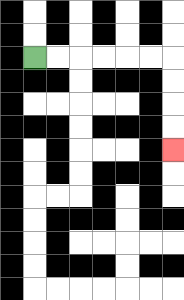{'start': '[1, 2]', 'end': '[7, 6]', 'path_directions': 'R,R,R,R,R,R,D,D,D,D', 'path_coordinates': '[[1, 2], [2, 2], [3, 2], [4, 2], [5, 2], [6, 2], [7, 2], [7, 3], [7, 4], [7, 5], [7, 6]]'}